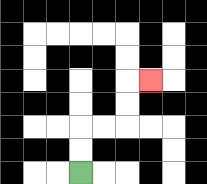{'start': '[3, 7]', 'end': '[6, 3]', 'path_directions': 'U,U,R,R,U,U,R', 'path_coordinates': '[[3, 7], [3, 6], [3, 5], [4, 5], [5, 5], [5, 4], [5, 3], [6, 3]]'}